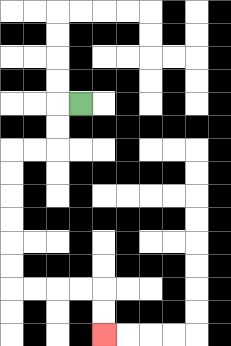{'start': '[3, 4]', 'end': '[4, 14]', 'path_directions': 'L,D,D,L,L,D,D,D,D,D,D,R,R,R,R,D,D', 'path_coordinates': '[[3, 4], [2, 4], [2, 5], [2, 6], [1, 6], [0, 6], [0, 7], [0, 8], [0, 9], [0, 10], [0, 11], [0, 12], [1, 12], [2, 12], [3, 12], [4, 12], [4, 13], [4, 14]]'}